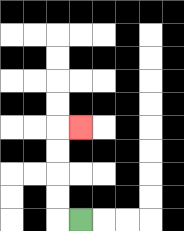{'start': '[3, 9]', 'end': '[3, 5]', 'path_directions': 'L,U,U,U,U,R', 'path_coordinates': '[[3, 9], [2, 9], [2, 8], [2, 7], [2, 6], [2, 5], [3, 5]]'}